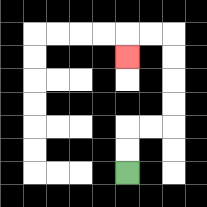{'start': '[5, 7]', 'end': '[5, 2]', 'path_directions': 'U,U,R,R,U,U,U,U,L,L,D', 'path_coordinates': '[[5, 7], [5, 6], [5, 5], [6, 5], [7, 5], [7, 4], [7, 3], [7, 2], [7, 1], [6, 1], [5, 1], [5, 2]]'}